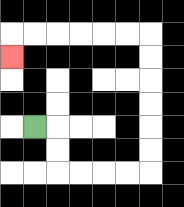{'start': '[1, 5]', 'end': '[0, 2]', 'path_directions': 'R,D,D,R,R,R,R,U,U,U,U,U,U,L,L,L,L,L,L,D', 'path_coordinates': '[[1, 5], [2, 5], [2, 6], [2, 7], [3, 7], [4, 7], [5, 7], [6, 7], [6, 6], [6, 5], [6, 4], [6, 3], [6, 2], [6, 1], [5, 1], [4, 1], [3, 1], [2, 1], [1, 1], [0, 1], [0, 2]]'}